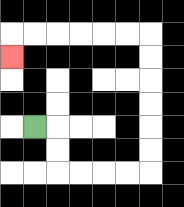{'start': '[1, 5]', 'end': '[0, 2]', 'path_directions': 'R,D,D,R,R,R,R,U,U,U,U,U,U,L,L,L,L,L,L,D', 'path_coordinates': '[[1, 5], [2, 5], [2, 6], [2, 7], [3, 7], [4, 7], [5, 7], [6, 7], [6, 6], [6, 5], [6, 4], [6, 3], [6, 2], [6, 1], [5, 1], [4, 1], [3, 1], [2, 1], [1, 1], [0, 1], [0, 2]]'}